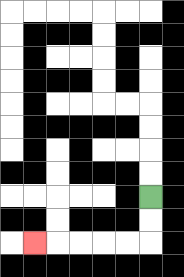{'start': '[6, 8]', 'end': '[1, 10]', 'path_directions': 'D,D,L,L,L,L,L', 'path_coordinates': '[[6, 8], [6, 9], [6, 10], [5, 10], [4, 10], [3, 10], [2, 10], [1, 10]]'}